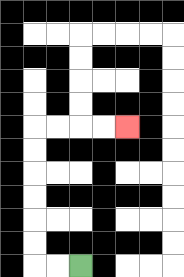{'start': '[3, 11]', 'end': '[5, 5]', 'path_directions': 'L,L,U,U,U,U,U,U,R,R,R,R', 'path_coordinates': '[[3, 11], [2, 11], [1, 11], [1, 10], [1, 9], [1, 8], [1, 7], [1, 6], [1, 5], [2, 5], [3, 5], [4, 5], [5, 5]]'}